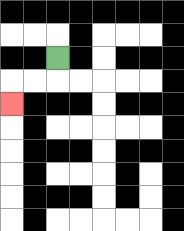{'start': '[2, 2]', 'end': '[0, 4]', 'path_directions': 'D,L,L,D', 'path_coordinates': '[[2, 2], [2, 3], [1, 3], [0, 3], [0, 4]]'}